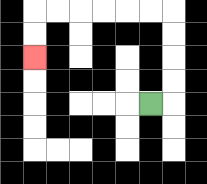{'start': '[6, 4]', 'end': '[1, 2]', 'path_directions': 'R,U,U,U,U,L,L,L,L,L,L,D,D', 'path_coordinates': '[[6, 4], [7, 4], [7, 3], [7, 2], [7, 1], [7, 0], [6, 0], [5, 0], [4, 0], [3, 0], [2, 0], [1, 0], [1, 1], [1, 2]]'}